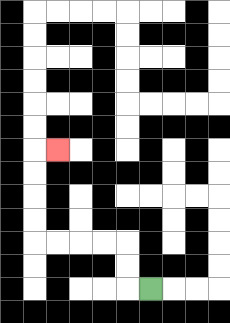{'start': '[6, 12]', 'end': '[2, 6]', 'path_directions': 'L,U,U,L,L,L,L,U,U,U,U,R', 'path_coordinates': '[[6, 12], [5, 12], [5, 11], [5, 10], [4, 10], [3, 10], [2, 10], [1, 10], [1, 9], [1, 8], [1, 7], [1, 6], [2, 6]]'}